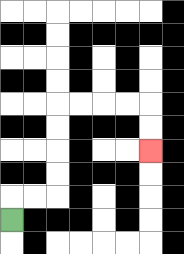{'start': '[0, 9]', 'end': '[6, 6]', 'path_directions': 'U,R,R,U,U,U,U,R,R,R,R,D,D', 'path_coordinates': '[[0, 9], [0, 8], [1, 8], [2, 8], [2, 7], [2, 6], [2, 5], [2, 4], [3, 4], [4, 4], [5, 4], [6, 4], [6, 5], [6, 6]]'}